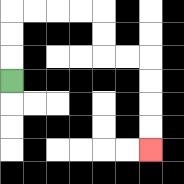{'start': '[0, 3]', 'end': '[6, 6]', 'path_directions': 'U,U,U,R,R,R,R,D,D,R,R,D,D,D,D', 'path_coordinates': '[[0, 3], [0, 2], [0, 1], [0, 0], [1, 0], [2, 0], [3, 0], [4, 0], [4, 1], [4, 2], [5, 2], [6, 2], [6, 3], [6, 4], [6, 5], [6, 6]]'}